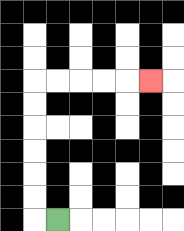{'start': '[2, 9]', 'end': '[6, 3]', 'path_directions': 'L,U,U,U,U,U,U,R,R,R,R,R', 'path_coordinates': '[[2, 9], [1, 9], [1, 8], [1, 7], [1, 6], [1, 5], [1, 4], [1, 3], [2, 3], [3, 3], [4, 3], [5, 3], [6, 3]]'}